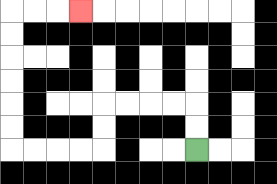{'start': '[8, 6]', 'end': '[3, 0]', 'path_directions': 'U,U,L,L,L,L,D,D,L,L,L,L,U,U,U,U,U,U,R,R,R', 'path_coordinates': '[[8, 6], [8, 5], [8, 4], [7, 4], [6, 4], [5, 4], [4, 4], [4, 5], [4, 6], [3, 6], [2, 6], [1, 6], [0, 6], [0, 5], [0, 4], [0, 3], [0, 2], [0, 1], [0, 0], [1, 0], [2, 0], [3, 0]]'}